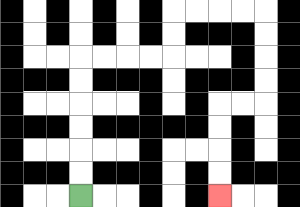{'start': '[3, 8]', 'end': '[9, 8]', 'path_directions': 'U,U,U,U,U,U,R,R,R,R,U,U,R,R,R,R,D,D,D,D,L,L,D,D,D,D', 'path_coordinates': '[[3, 8], [3, 7], [3, 6], [3, 5], [3, 4], [3, 3], [3, 2], [4, 2], [5, 2], [6, 2], [7, 2], [7, 1], [7, 0], [8, 0], [9, 0], [10, 0], [11, 0], [11, 1], [11, 2], [11, 3], [11, 4], [10, 4], [9, 4], [9, 5], [9, 6], [9, 7], [9, 8]]'}